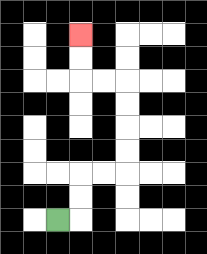{'start': '[2, 9]', 'end': '[3, 1]', 'path_directions': 'R,U,U,R,R,U,U,U,U,L,L,U,U', 'path_coordinates': '[[2, 9], [3, 9], [3, 8], [3, 7], [4, 7], [5, 7], [5, 6], [5, 5], [5, 4], [5, 3], [4, 3], [3, 3], [3, 2], [3, 1]]'}